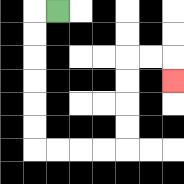{'start': '[2, 0]', 'end': '[7, 3]', 'path_directions': 'L,D,D,D,D,D,D,R,R,R,R,U,U,U,U,R,R,D', 'path_coordinates': '[[2, 0], [1, 0], [1, 1], [1, 2], [1, 3], [1, 4], [1, 5], [1, 6], [2, 6], [3, 6], [4, 6], [5, 6], [5, 5], [5, 4], [5, 3], [5, 2], [6, 2], [7, 2], [7, 3]]'}